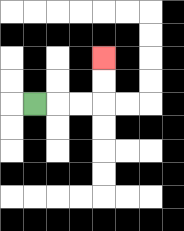{'start': '[1, 4]', 'end': '[4, 2]', 'path_directions': 'R,R,R,U,U', 'path_coordinates': '[[1, 4], [2, 4], [3, 4], [4, 4], [4, 3], [4, 2]]'}